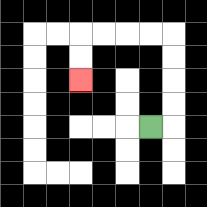{'start': '[6, 5]', 'end': '[3, 3]', 'path_directions': 'R,U,U,U,U,L,L,L,L,D,D', 'path_coordinates': '[[6, 5], [7, 5], [7, 4], [7, 3], [7, 2], [7, 1], [6, 1], [5, 1], [4, 1], [3, 1], [3, 2], [3, 3]]'}